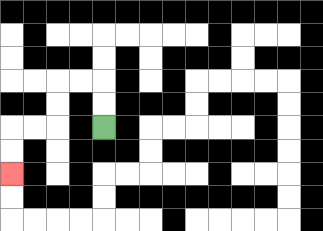{'start': '[4, 5]', 'end': '[0, 7]', 'path_directions': 'U,U,L,L,D,D,L,L,D,D', 'path_coordinates': '[[4, 5], [4, 4], [4, 3], [3, 3], [2, 3], [2, 4], [2, 5], [1, 5], [0, 5], [0, 6], [0, 7]]'}